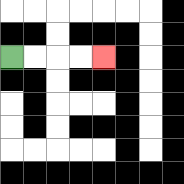{'start': '[0, 2]', 'end': '[4, 2]', 'path_directions': 'R,R,R,R', 'path_coordinates': '[[0, 2], [1, 2], [2, 2], [3, 2], [4, 2]]'}